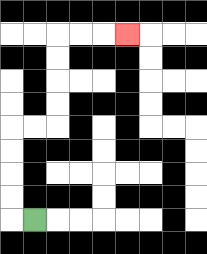{'start': '[1, 9]', 'end': '[5, 1]', 'path_directions': 'L,U,U,U,U,R,R,U,U,U,U,R,R,R', 'path_coordinates': '[[1, 9], [0, 9], [0, 8], [0, 7], [0, 6], [0, 5], [1, 5], [2, 5], [2, 4], [2, 3], [2, 2], [2, 1], [3, 1], [4, 1], [5, 1]]'}